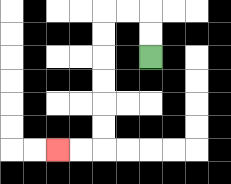{'start': '[6, 2]', 'end': '[2, 6]', 'path_directions': 'U,U,L,L,D,D,D,D,D,D,L,L', 'path_coordinates': '[[6, 2], [6, 1], [6, 0], [5, 0], [4, 0], [4, 1], [4, 2], [4, 3], [4, 4], [4, 5], [4, 6], [3, 6], [2, 6]]'}